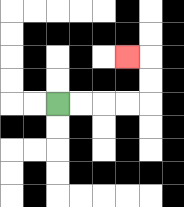{'start': '[2, 4]', 'end': '[5, 2]', 'path_directions': 'R,R,R,R,U,U,L', 'path_coordinates': '[[2, 4], [3, 4], [4, 4], [5, 4], [6, 4], [6, 3], [6, 2], [5, 2]]'}